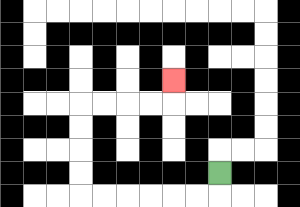{'start': '[9, 7]', 'end': '[7, 3]', 'path_directions': 'D,L,L,L,L,L,L,U,U,U,U,R,R,R,R,U', 'path_coordinates': '[[9, 7], [9, 8], [8, 8], [7, 8], [6, 8], [5, 8], [4, 8], [3, 8], [3, 7], [3, 6], [3, 5], [3, 4], [4, 4], [5, 4], [6, 4], [7, 4], [7, 3]]'}